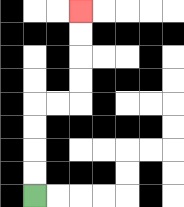{'start': '[1, 8]', 'end': '[3, 0]', 'path_directions': 'U,U,U,U,R,R,U,U,U,U', 'path_coordinates': '[[1, 8], [1, 7], [1, 6], [1, 5], [1, 4], [2, 4], [3, 4], [3, 3], [3, 2], [3, 1], [3, 0]]'}